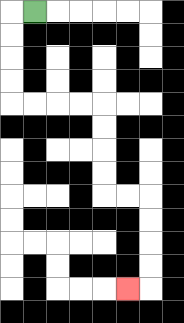{'start': '[1, 0]', 'end': '[5, 12]', 'path_directions': 'L,D,D,D,D,R,R,R,R,D,D,D,D,R,R,D,D,D,D,L', 'path_coordinates': '[[1, 0], [0, 0], [0, 1], [0, 2], [0, 3], [0, 4], [1, 4], [2, 4], [3, 4], [4, 4], [4, 5], [4, 6], [4, 7], [4, 8], [5, 8], [6, 8], [6, 9], [6, 10], [6, 11], [6, 12], [5, 12]]'}